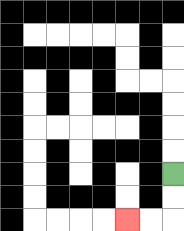{'start': '[7, 7]', 'end': '[5, 9]', 'path_directions': 'D,D,L,L', 'path_coordinates': '[[7, 7], [7, 8], [7, 9], [6, 9], [5, 9]]'}